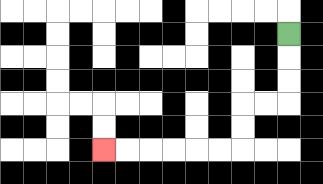{'start': '[12, 1]', 'end': '[4, 6]', 'path_directions': 'D,D,D,L,L,D,D,L,L,L,L,L,L', 'path_coordinates': '[[12, 1], [12, 2], [12, 3], [12, 4], [11, 4], [10, 4], [10, 5], [10, 6], [9, 6], [8, 6], [7, 6], [6, 6], [5, 6], [4, 6]]'}